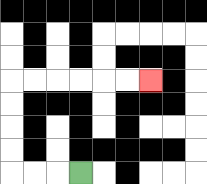{'start': '[3, 7]', 'end': '[6, 3]', 'path_directions': 'L,L,L,U,U,U,U,R,R,R,R,R,R', 'path_coordinates': '[[3, 7], [2, 7], [1, 7], [0, 7], [0, 6], [0, 5], [0, 4], [0, 3], [1, 3], [2, 3], [3, 3], [4, 3], [5, 3], [6, 3]]'}